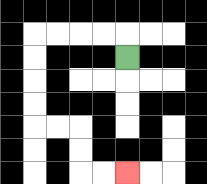{'start': '[5, 2]', 'end': '[5, 7]', 'path_directions': 'U,L,L,L,L,D,D,D,D,R,R,D,D,R,R', 'path_coordinates': '[[5, 2], [5, 1], [4, 1], [3, 1], [2, 1], [1, 1], [1, 2], [1, 3], [1, 4], [1, 5], [2, 5], [3, 5], [3, 6], [3, 7], [4, 7], [5, 7]]'}